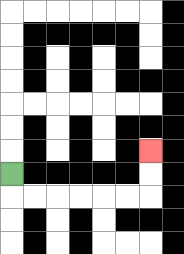{'start': '[0, 7]', 'end': '[6, 6]', 'path_directions': 'D,R,R,R,R,R,R,U,U', 'path_coordinates': '[[0, 7], [0, 8], [1, 8], [2, 8], [3, 8], [4, 8], [5, 8], [6, 8], [6, 7], [6, 6]]'}